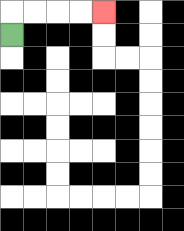{'start': '[0, 1]', 'end': '[4, 0]', 'path_directions': 'U,R,R,R,R', 'path_coordinates': '[[0, 1], [0, 0], [1, 0], [2, 0], [3, 0], [4, 0]]'}